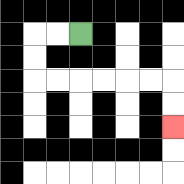{'start': '[3, 1]', 'end': '[7, 5]', 'path_directions': 'L,L,D,D,R,R,R,R,R,R,D,D', 'path_coordinates': '[[3, 1], [2, 1], [1, 1], [1, 2], [1, 3], [2, 3], [3, 3], [4, 3], [5, 3], [6, 3], [7, 3], [7, 4], [7, 5]]'}